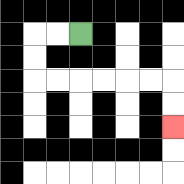{'start': '[3, 1]', 'end': '[7, 5]', 'path_directions': 'L,L,D,D,R,R,R,R,R,R,D,D', 'path_coordinates': '[[3, 1], [2, 1], [1, 1], [1, 2], [1, 3], [2, 3], [3, 3], [4, 3], [5, 3], [6, 3], [7, 3], [7, 4], [7, 5]]'}